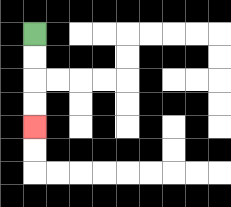{'start': '[1, 1]', 'end': '[1, 5]', 'path_directions': 'D,D,D,D', 'path_coordinates': '[[1, 1], [1, 2], [1, 3], [1, 4], [1, 5]]'}